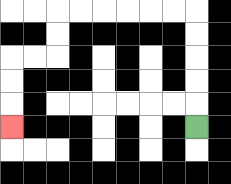{'start': '[8, 5]', 'end': '[0, 5]', 'path_directions': 'U,U,U,U,U,L,L,L,L,L,L,D,D,L,L,D,D,D', 'path_coordinates': '[[8, 5], [8, 4], [8, 3], [8, 2], [8, 1], [8, 0], [7, 0], [6, 0], [5, 0], [4, 0], [3, 0], [2, 0], [2, 1], [2, 2], [1, 2], [0, 2], [0, 3], [0, 4], [0, 5]]'}